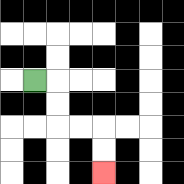{'start': '[1, 3]', 'end': '[4, 7]', 'path_directions': 'R,D,D,R,R,D,D', 'path_coordinates': '[[1, 3], [2, 3], [2, 4], [2, 5], [3, 5], [4, 5], [4, 6], [4, 7]]'}